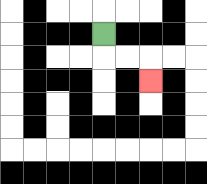{'start': '[4, 1]', 'end': '[6, 3]', 'path_directions': 'D,R,R,D', 'path_coordinates': '[[4, 1], [4, 2], [5, 2], [6, 2], [6, 3]]'}